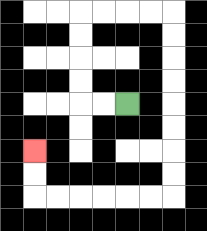{'start': '[5, 4]', 'end': '[1, 6]', 'path_directions': 'L,L,U,U,U,U,R,R,R,R,D,D,D,D,D,D,D,D,L,L,L,L,L,L,U,U', 'path_coordinates': '[[5, 4], [4, 4], [3, 4], [3, 3], [3, 2], [3, 1], [3, 0], [4, 0], [5, 0], [6, 0], [7, 0], [7, 1], [7, 2], [7, 3], [7, 4], [7, 5], [7, 6], [7, 7], [7, 8], [6, 8], [5, 8], [4, 8], [3, 8], [2, 8], [1, 8], [1, 7], [1, 6]]'}